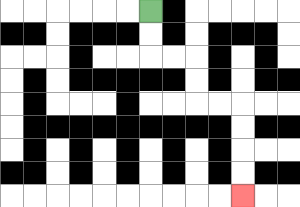{'start': '[6, 0]', 'end': '[10, 8]', 'path_directions': 'D,D,R,R,D,D,R,R,D,D,D,D', 'path_coordinates': '[[6, 0], [6, 1], [6, 2], [7, 2], [8, 2], [8, 3], [8, 4], [9, 4], [10, 4], [10, 5], [10, 6], [10, 7], [10, 8]]'}